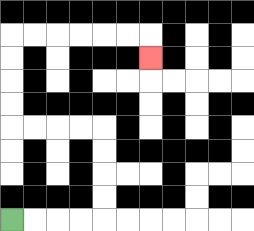{'start': '[0, 9]', 'end': '[6, 2]', 'path_directions': 'R,R,R,R,U,U,U,U,L,L,L,L,U,U,U,U,R,R,R,R,R,R,D', 'path_coordinates': '[[0, 9], [1, 9], [2, 9], [3, 9], [4, 9], [4, 8], [4, 7], [4, 6], [4, 5], [3, 5], [2, 5], [1, 5], [0, 5], [0, 4], [0, 3], [0, 2], [0, 1], [1, 1], [2, 1], [3, 1], [4, 1], [5, 1], [6, 1], [6, 2]]'}